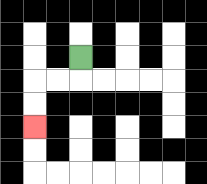{'start': '[3, 2]', 'end': '[1, 5]', 'path_directions': 'D,L,L,D,D', 'path_coordinates': '[[3, 2], [3, 3], [2, 3], [1, 3], [1, 4], [1, 5]]'}